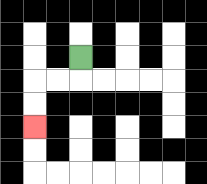{'start': '[3, 2]', 'end': '[1, 5]', 'path_directions': 'D,L,L,D,D', 'path_coordinates': '[[3, 2], [3, 3], [2, 3], [1, 3], [1, 4], [1, 5]]'}